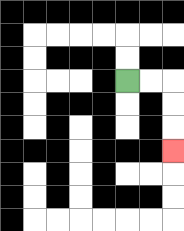{'start': '[5, 3]', 'end': '[7, 6]', 'path_directions': 'R,R,D,D,D', 'path_coordinates': '[[5, 3], [6, 3], [7, 3], [7, 4], [7, 5], [7, 6]]'}